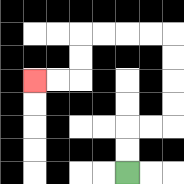{'start': '[5, 7]', 'end': '[1, 3]', 'path_directions': 'U,U,R,R,U,U,U,U,L,L,L,L,D,D,L,L', 'path_coordinates': '[[5, 7], [5, 6], [5, 5], [6, 5], [7, 5], [7, 4], [7, 3], [7, 2], [7, 1], [6, 1], [5, 1], [4, 1], [3, 1], [3, 2], [3, 3], [2, 3], [1, 3]]'}